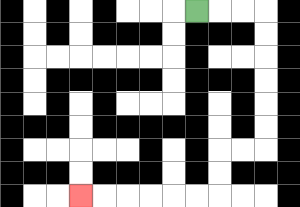{'start': '[8, 0]', 'end': '[3, 8]', 'path_directions': 'R,R,R,D,D,D,D,D,D,L,L,D,D,L,L,L,L,L,L', 'path_coordinates': '[[8, 0], [9, 0], [10, 0], [11, 0], [11, 1], [11, 2], [11, 3], [11, 4], [11, 5], [11, 6], [10, 6], [9, 6], [9, 7], [9, 8], [8, 8], [7, 8], [6, 8], [5, 8], [4, 8], [3, 8]]'}